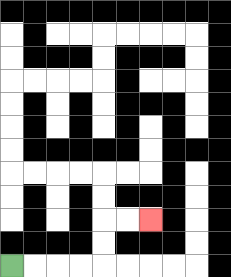{'start': '[0, 11]', 'end': '[6, 9]', 'path_directions': 'R,R,R,R,U,U,R,R', 'path_coordinates': '[[0, 11], [1, 11], [2, 11], [3, 11], [4, 11], [4, 10], [4, 9], [5, 9], [6, 9]]'}